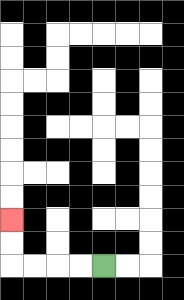{'start': '[4, 11]', 'end': '[0, 9]', 'path_directions': 'L,L,L,L,U,U', 'path_coordinates': '[[4, 11], [3, 11], [2, 11], [1, 11], [0, 11], [0, 10], [0, 9]]'}